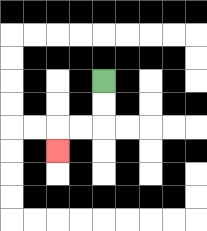{'start': '[4, 3]', 'end': '[2, 6]', 'path_directions': 'D,D,L,L,D', 'path_coordinates': '[[4, 3], [4, 4], [4, 5], [3, 5], [2, 5], [2, 6]]'}